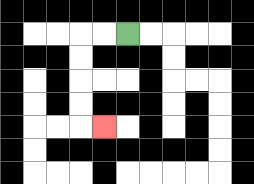{'start': '[5, 1]', 'end': '[4, 5]', 'path_directions': 'L,L,D,D,D,D,R', 'path_coordinates': '[[5, 1], [4, 1], [3, 1], [3, 2], [3, 3], [3, 4], [3, 5], [4, 5]]'}